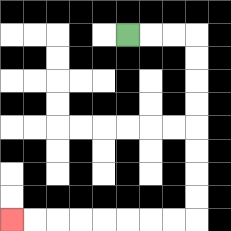{'start': '[5, 1]', 'end': '[0, 9]', 'path_directions': 'R,R,R,D,D,D,D,D,D,D,D,L,L,L,L,L,L,L,L', 'path_coordinates': '[[5, 1], [6, 1], [7, 1], [8, 1], [8, 2], [8, 3], [8, 4], [8, 5], [8, 6], [8, 7], [8, 8], [8, 9], [7, 9], [6, 9], [5, 9], [4, 9], [3, 9], [2, 9], [1, 9], [0, 9]]'}